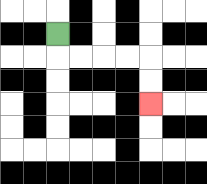{'start': '[2, 1]', 'end': '[6, 4]', 'path_directions': 'D,R,R,R,R,D,D', 'path_coordinates': '[[2, 1], [2, 2], [3, 2], [4, 2], [5, 2], [6, 2], [6, 3], [6, 4]]'}